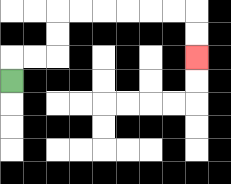{'start': '[0, 3]', 'end': '[8, 2]', 'path_directions': 'U,R,R,U,U,R,R,R,R,R,R,D,D', 'path_coordinates': '[[0, 3], [0, 2], [1, 2], [2, 2], [2, 1], [2, 0], [3, 0], [4, 0], [5, 0], [6, 0], [7, 0], [8, 0], [8, 1], [8, 2]]'}